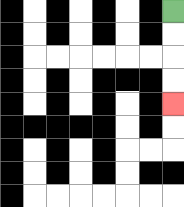{'start': '[7, 0]', 'end': '[7, 4]', 'path_directions': 'D,D,D,D', 'path_coordinates': '[[7, 0], [7, 1], [7, 2], [7, 3], [7, 4]]'}